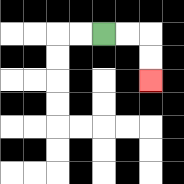{'start': '[4, 1]', 'end': '[6, 3]', 'path_directions': 'R,R,D,D', 'path_coordinates': '[[4, 1], [5, 1], [6, 1], [6, 2], [6, 3]]'}